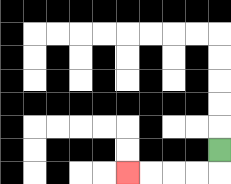{'start': '[9, 6]', 'end': '[5, 7]', 'path_directions': 'D,L,L,L,L', 'path_coordinates': '[[9, 6], [9, 7], [8, 7], [7, 7], [6, 7], [5, 7]]'}